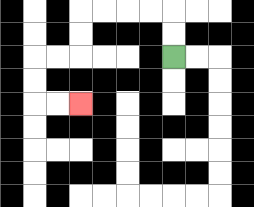{'start': '[7, 2]', 'end': '[3, 4]', 'path_directions': 'U,U,L,L,L,L,D,D,L,L,D,D,R,R', 'path_coordinates': '[[7, 2], [7, 1], [7, 0], [6, 0], [5, 0], [4, 0], [3, 0], [3, 1], [3, 2], [2, 2], [1, 2], [1, 3], [1, 4], [2, 4], [3, 4]]'}